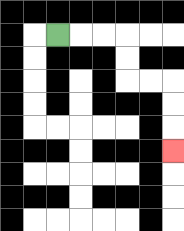{'start': '[2, 1]', 'end': '[7, 6]', 'path_directions': 'R,R,R,D,D,R,R,D,D,D', 'path_coordinates': '[[2, 1], [3, 1], [4, 1], [5, 1], [5, 2], [5, 3], [6, 3], [7, 3], [7, 4], [7, 5], [7, 6]]'}